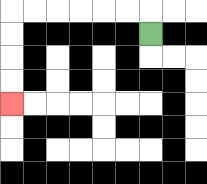{'start': '[6, 1]', 'end': '[0, 4]', 'path_directions': 'U,L,L,L,L,L,L,D,D,D,D', 'path_coordinates': '[[6, 1], [6, 0], [5, 0], [4, 0], [3, 0], [2, 0], [1, 0], [0, 0], [0, 1], [0, 2], [0, 3], [0, 4]]'}